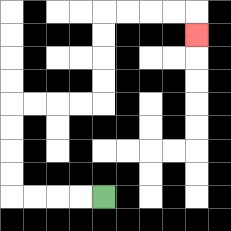{'start': '[4, 8]', 'end': '[8, 1]', 'path_directions': 'L,L,L,L,U,U,U,U,R,R,R,R,U,U,U,U,R,R,R,R,D', 'path_coordinates': '[[4, 8], [3, 8], [2, 8], [1, 8], [0, 8], [0, 7], [0, 6], [0, 5], [0, 4], [1, 4], [2, 4], [3, 4], [4, 4], [4, 3], [4, 2], [4, 1], [4, 0], [5, 0], [6, 0], [7, 0], [8, 0], [8, 1]]'}